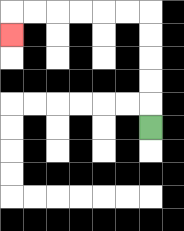{'start': '[6, 5]', 'end': '[0, 1]', 'path_directions': 'U,U,U,U,U,L,L,L,L,L,L,D', 'path_coordinates': '[[6, 5], [6, 4], [6, 3], [6, 2], [6, 1], [6, 0], [5, 0], [4, 0], [3, 0], [2, 0], [1, 0], [0, 0], [0, 1]]'}